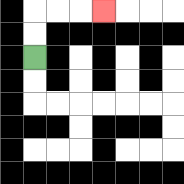{'start': '[1, 2]', 'end': '[4, 0]', 'path_directions': 'U,U,R,R,R', 'path_coordinates': '[[1, 2], [1, 1], [1, 0], [2, 0], [3, 0], [4, 0]]'}